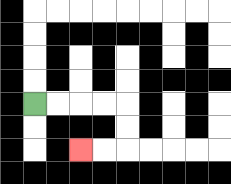{'start': '[1, 4]', 'end': '[3, 6]', 'path_directions': 'R,R,R,R,D,D,L,L', 'path_coordinates': '[[1, 4], [2, 4], [3, 4], [4, 4], [5, 4], [5, 5], [5, 6], [4, 6], [3, 6]]'}